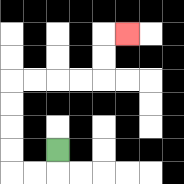{'start': '[2, 6]', 'end': '[5, 1]', 'path_directions': 'D,L,L,U,U,U,U,R,R,R,R,U,U,R', 'path_coordinates': '[[2, 6], [2, 7], [1, 7], [0, 7], [0, 6], [0, 5], [0, 4], [0, 3], [1, 3], [2, 3], [3, 3], [4, 3], [4, 2], [4, 1], [5, 1]]'}